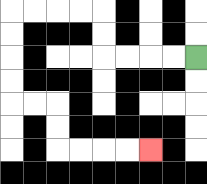{'start': '[8, 2]', 'end': '[6, 6]', 'path_directions': 'L,L,L,L,U,U,L,L,L,L,D,D,D,D,R,R,D,D,R,R,R,R', 'path_coordinates': '[[8, 2], [7, 2], [6, 2], [5, 2], [4, 2], [4, 1], [4, 0], [3, 0], [2, 0], [1, 0], [0, 0], [0, 1], [0, 2], [0, 3], [0, 4], [1, 4], [2, 4], [2, 5], [2, 6], [3, 6], [4, 6], [5, 6], [6, 6]]'}